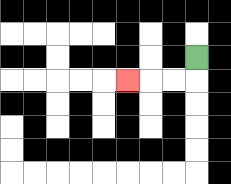{'start': '[8, 2]', 'end': '[5, 3]', 'path_directions': 'D,L,L,L', 'path_coordinates': '[[8, 2], [8, 3], [7, 3], [6, 3], [5, 3]]'}